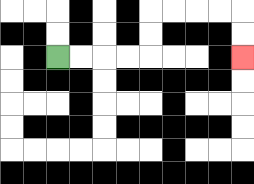{'start': '[2, 2]', 'end': '[10, 2]', 'path_directions': 'R,R,R,R,U,U,R,R,R,R,D,D', 'path_coordinates': '[[2, 2], [3, 2], [4, 2], [5, 2], [6, 2], [6, 1], [6, 0], [7, 0], [8, 0], [9, 0], [10, 0], [10, 1], [10, 2]]'}